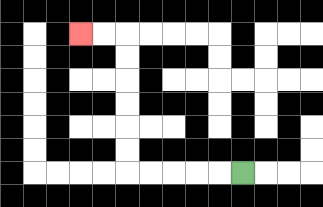{'start': '[10, 7]', 'end': '[3, 1]', 'path_directions': 'L,L,L,L,L,U,U,U,U,U,U,L,L', 'path_coordinates': '[[10, 7], [9, 7], [8, 7], [7, 7], [6, 7], [5, 7], [5, 6], [5, 5], [5, 4], [5, 3], [5, 2], [5, 1], [4, 1], [3, 1]]'}